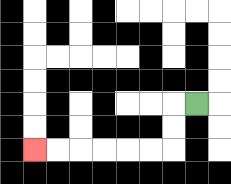{'start': '[8, 4]', 'end': '[1, 6]', 'path_directions': 'L,D,D,L,L,L,L,L,L', 'path_coordinates': '[[8, 4], [7, 4], [7, 5], [7, 6], [6, 6], [5, 6], [4, 6], [3, 6], [2, 6], [1, 6]]'}